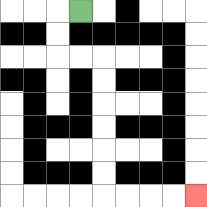{'start': '[3, 0]', 'end': '[8, 8]', 'path_directions': 'L,D,D,R,R,D,D,D,D,D,D,R,R,R,R', 'path_coordinates': '[[3, 0], [2, 0], [2, 1], [2, 2], [3, 2], [4, 2], [4, 3], [4, 4], [4, 5], [4, 6], [4, 7], [4, 8], [5, 8], [6, 8], [7, 8], [8, 8]]'}